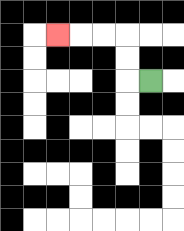{'start': '[6, 3]', 'end': '[2, 1]', 'path_directions': 'L,U,U,L,L,L', 'path_coordinates': '[[6, 3], [5, 3], [5, 2], [5, 1], [4, 1], [3, 1], [2, 1]]'}